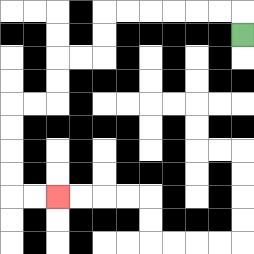{'start': '[10, 1]', 'end': '[2, 8]', 'path_directions': 'U,L,L,L,L,L,L,D,D,L,L,D,D,L,L,D,D,D,D,R,R', 'path_coordinates': '[[10, 1], [10, 0], [9, 0], [8, 0], [7, 0], [6, 0], [5, 0], [4, 0], [4, 1], [4, 2], [3, 2], [2, 2], [2, 3], [2, 4], [1, 4], [0, 4], [0, 5], [0, 6], [0, 7], [0, 8], [1, 8], [2, 8]]'}